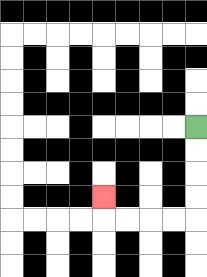{'start': '[8, 5]', 'end': '[4, 8]', 'path_directions': 'D,D,D,D,L,L,L,L,U', 'path_coordinates': '[[8, 5], [8, 6], [8, 7], [8, 8], [8, 9], [7, 9], [6, 9], [5, 9], [4, 9], [4, 8]]'}